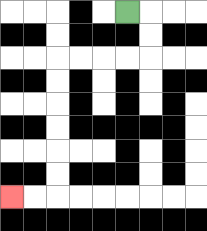{'start': '[5, 0]', 'end': '[0, 8]', 'path_directions': 'R,D,D,L,L,L,L,D,D,D,D,D,D,L,L', 'path_coordinates': '[[5, 0], [6, 0], [6, 1], [6, 2], [5, 2], [4, 2], [3, 2], [2, 2], [2, 3], [2, 4], [2, 5], [2, 6], [2, 7], [2, 8], [1, 8], [0, 8]]'}